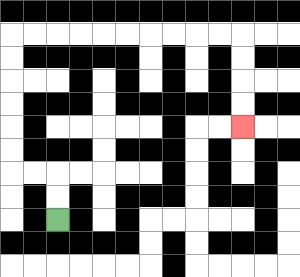{'start': '[2, 9]', 'end': '[10, 5]', 'path_directions': 'U,U,L,L,U,U,U,U,U,U,R,R,R,R,R,R,R,R,R,R,D,D,D,D', 'path_coordinates': '[[2, 9], [2, 8], [2, 7], [1, 7], [0, 7], [0, 6], [0, 5], [0, 4], [0, 3], [0, 2], [0, 1], [1, 1], [2, 1], [3, 1], [4, 1], [5, 1], [6, 1], [7, 1], [8, 1], [9, 1], [10, 1], [10, 2], [10, 3], [10, 4], [10, 5]]'}